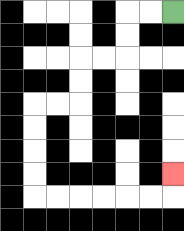{'start': '[7, 0]', 'end': '[7, 7]', 'path_directions': 'L,L,D,D,L,L,D,D,L,L,D,D,D,D,R,R,R,R,R,R,U', 'path_coordinates': '[[7, 0], [6, 0], [5, 0], [5, 1], [5, 2], [4, 2], [3, 2], [3, 3], [3, 4], [2, 4], [1, 4], [1, 5], [1, 6], [1, 7], [1, 8], [2, 8], [3, 8], [4, 8], [5, 8], [6, 8], [7, 8], [7, 7]]'}